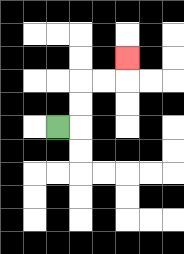{'start': '[2, 5]', 'end': '[5, 2]', 'path_directions': 'R,U,U,R,R,U', 'path_coordinates': '[[2, 5], [3, 5], [3, 4], [3, 3], [4, 3], [5, 3], [5, 2]]'}